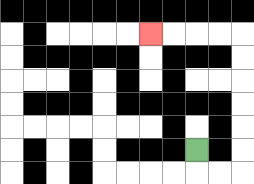{'start': '[8, 6]', 'end': '[6, 1]', 'path_directions': 'D,R,R,U,U,U,U,U,U,L,L,L,L', 'path_coordinates': '[[8, 6], [8, 7], [9, 7], [10, 7], [10, 6], [10, 5], [10, 4], [10, 3], [10, 2], [10, 1], [9, 1], [8, 1], [7, 1], [6, 1]]'}